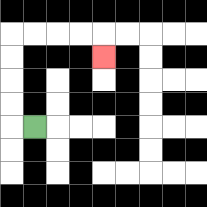{'start': '[1, 5]', 'end': '[4, 2]', 'path_directions': 'L,U,U,U,U,R,R,R,R,D', 'path_coordinates': '[[1, 5], [0, 5], [0, 4], [0, 3], [0, 2], [0, 1], [1, 1], [2, 1], [3, 1], [4, 1], [4, 2]]'}